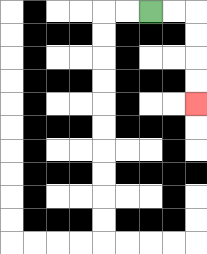{'start': '[6, 0]', 'end': '[8, 4]', 'path_directions': 'R,R,D,D,D,D', 'path_coordinates': '[[6, 0], [7, 0], [8, 0], [8, 1], [8, 2], [8, 3], [8, 4]]'}